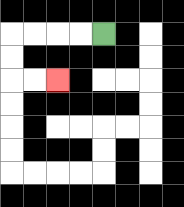{'start': '[4, 1]', 'end': '[2, 3]', 'path_directions': 'L,L,L,L,D,D,R,R', 'path_coordinates': '[[4, 1], [3, 1], [2, 1], [1, 1], [0, 1], [0, 2], [0, 3], [1, 3], [2, 3]]'}